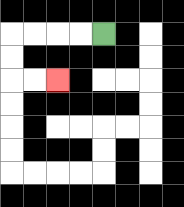{'start': '[4, 1]', 'end': '[2, 3]', 'path_directions': 'L,L,L,L,D,D,R,R', 'path_coordinates': '[[4, 1], [3, 1], [2, 1], [1, 1], [0, 1], [0, 2], [0, 3], [1, 3], [2, 3]]'}